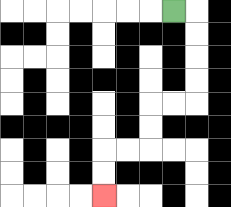{'start': '[7, 0]', 'end': '[4, 8]', 'path_directions': 'R,D,D,D,D,L,L,D,D,L,L,D,D', 'path_coordinates': '[[7, 0], [8, 0], [8, 1], [8, 2], [8, 3], [8, 4], [7, 4], [6, 4], [6, 5], [6, 6], [5, 6], [4, 6], [4, 7], [4, 8]]'}